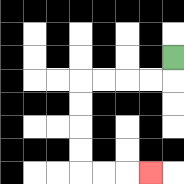{'start': '[7, 2]', 'end': '[6, 7]', 'path_directions': 'D,L,L,L,L,D,D,D,D,R,R,R', 'path_coordinates': '[[7, 2], [7, 3], [6, 3], [5, 3], [4, 3], [3, 3], [3, 4], [3, 5], [3, 6], [3, 7], [4, 7], [5, 7], [6, 7]]'}